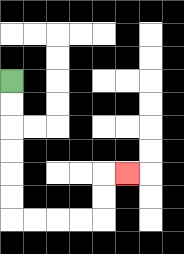{'start': '[0, 3]', 'end': '[5, 7]', 'path_directions': 'D,D,D,D,D,D,R,R,R,R,U,U,R', 'path_coordinates': '[[0, 3], [0, 4], [0, 5], [0, 6], [0, 7], [0, 8], [0, 9], [1, 9], [2, 9], [3, 9], [4, 9], [4, 8], [4, 7], [5, 7]]'}